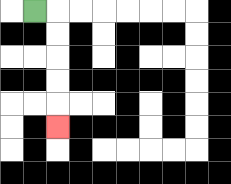{'start': '[1, 0]', 'end': '[2, 5]', 'path_directions': 'R,D,D,D,D,D', 'path_coordinates': '[[1, 0], [2, 0], [2, 1], [2, 2], [2, 3], [2, 4], [2, 5]]'}